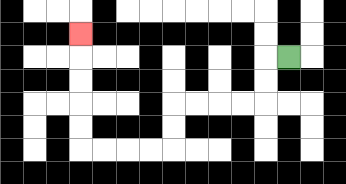{'start': '[12, 2]', 'end': '[3, 1]', 'path_directions': 'L,D,D,L,L,L,L,D,D,L,L,L,L,U,U,U,U,U', 'path_coordinates': '[[12, 2], [11, 2], [11, 3], [11, 4], [10, 4], [9, 4], [8, 4], [7, 4], [7, 5], [7, 6], [6, 6], [5, 6], [4, 6], [3, 6], [3, 5], [3, 4], [3, 3], [3, 2], [3, 1]]'}